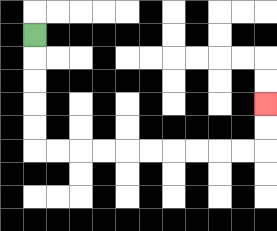{'start': '[1, 1]', 'end': '[11, 4]', 'path_directions': 'D,D,D,D,D,R,R,R,R,R,R,R,R,R,R,U,U', 'path_coordinates': '[[1, 1], [1, 2], [1, 3], [1, 4], [1, 5], [1, 6], [2, 6], [3, 6], [4, 6], [5, 6], [6, 6], [7, 6], [8, 6], [9, 6], [10, 6], [11, 6], [11, 5], [11, 4]]'}